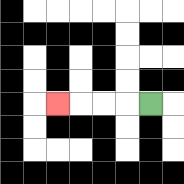{'start': '[6, 4]', 'end': '[2, 4]', 'path_directions': 'L,L,L,L', 'path_coordinates': '[[6, 4], [5, 4], [4, 4], [3, 4], [2, 4]]'}